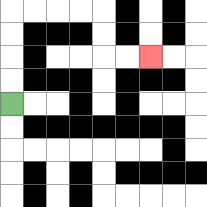{'start': '[0, 4]', 'end': '[6, 2]', 'path_directions': 'U,U,U,U,R,R,R,R,D,D,R,R', 'path_coordinates': '[[0, 4], [0, 3], [0, 2], [0, 1], [0, 0], [1, 0], [2, 0], [3, 0], [4, 0], [4, 1], [4, 2], [5, 2], [6, 2]]'}